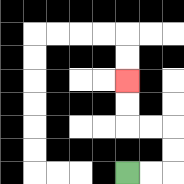{'start': '[5, 7]', 'end': '[5, 3]', 'path_directions': 'R,R,U,U,L,L,U,U', 'path_coordinates': '[[5, 7], [6, 7], [7, 7], [7, 6], [7, 5], [6, 5], [5, 5], [5, 4], [5, 3]]'}